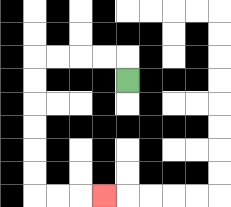{'start': '[5, 3]', 'end': '[4, 8]', 'path_directions': 'U,L,L,L,L,D,D,D,D,D,D,R,R,R', 'path_coordinates': '[[5, 3], [5, 2], [4, 2], [3, 2], [2, 2], [1, 2], [1, 3], [1, 4], [1, 5], [1, 6], [1, 7], [1, 8], [2, 8], [3, 8], [4, 8]]'}